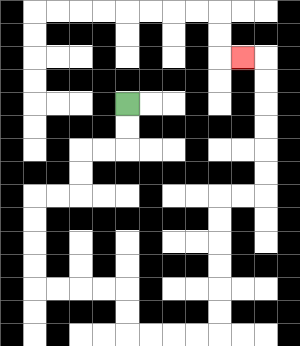{'start': '[5, 4]', 'end': '[10, 2]', 'path_directions': 'D,D,L,L,D,D,L,L,D,D,D,D,R,R,R,R,D,D,R,R,R,R,U,U,U,U,U,U,R,R,U,U,U,U,U,U,L', 'path_coordinates': '[[5, 4], [5, 5], [5, 6], [4, 6], [3, 6], [3, 7], [3, 8], [2, 8], [1, 8], [1, 9], [1, 10], [1, 11], [1, 12], [2, 12], [3, 12], [4, 12], [5, 12], [5, 13], [5, 14], [6, 14], [7, 14], [8, 14], [9, 14], [9, 13], [9, 12], [9, 11], [9, 10], [9, 9], [9, 8], [10, 8], [11, 8], [11, 7], [11, 6], [11, 5], [11, 4], [11, 3], [11, 2], [10, 2]]'}